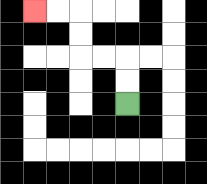{'start': '[5, 4]', 'end': '[1, 0]', 'path_directions': 'U,U,L,L,U,U,L,L', 'path_coordinates': '[[5, 4], [5, 3], [5, 2], [4, 2], [3, 2], [3, 1], [3, 0], [2, 0], [1, 0]]'}